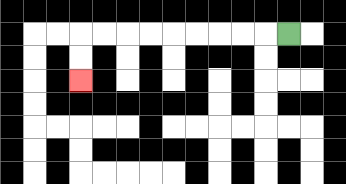{'start': '[12, 1]', 'end': '[3, 3]', 'path_directions': 'L,L,L,L,L,L,L,L,L,D,D', 'path_coordinates': '[[12, 1], [11, 1], [10, 1], [9, 1], [8, 1], [7, 1], [6, 1], [5, 1], [4, 1], [3, 1], [3, 2], [3, 3]]'}